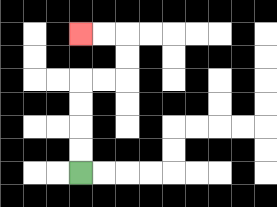{'start': '[3, 7]', 'end': '[3, 1]', 'path_directions': 'U,U,U,U,R,R,U,U,L,L', 'path_coordinates': '[[3, 7], [3, 6], [3, 5], [3, 4], [3, 3], [4, 3], [5, 3], [5, 2], [5, 1], [4, 1], [3, 1]]'}